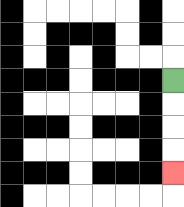{'start': '[7, 3]', 'end': '[7, 7]', 'path_directions': 'D,D,D,D', 'path_coordinates': '[[7, 3], [7, 4], [7, 5], [7, 6], [7, 7]]'}